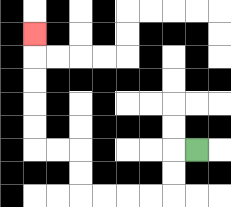{'start': '[8, 6]', 'end': '[1, 1]', 'path_directions': 'L,D,D,L,L,L,L,U,U,L,L,U,U,U,U,U', 'path_coordinates': '[[8, 6], [7, 6], [7, 7], [7, 8], [6, 8], [5, 8], [4, 8], [3, 8], [3, 7], [3, 6], [2, 6], [1, 6], [1, 5], [1, 4], [1, 3], [1, 2], [1, 1]]'}